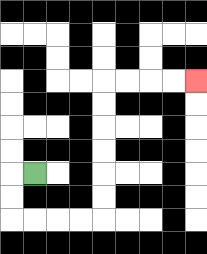{'start': '[1, 7]', 'end': '[8, 3]', 'path_directions': 'L,D,D,R,R,R,R,U,U,U,U,U,U,R,R,R,R', 'path_coordinates': '[[1, 7], [0, 7], [0, 8], [0, 9], [1, 9], [2, 9], [3, 9], [4, 9], [4, 8], [4, 7], [4, 6], [4, 5], [4, 4], [4, 3], [5, 3], [6, 3], [7, 3], [8, 3]]'}